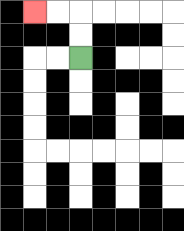{'start': '[3, 2]', 'end': '[1, 0]', 'path_directions': 'U,U,L,L', 'path_coordinates': '[[3, 2], [3, 1], [3, 0], [2, 0], [1, 0]]'}